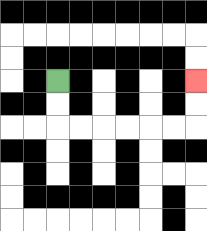{'start': '[2, 3]', 'end': '[8, 3]', 'path_directions': 'D,D,R,R,R,R,R,R,U,U', 'path_coordinates': '[[2, 3], [2, 4], [2, 5], [3, 5], [4, 5], [5, 5], [6, 5], [7, 5], [8, 5], [8, 4], [8, 3]]'}